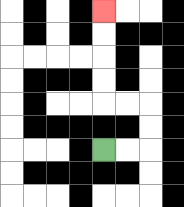{'start': '[4, 6]', 'end': '[4, 0]', 'path_directions': 'R,R,U,U,L,L,U,U,U,U', 'path_coordinates': '[[4, 6], [5, 6], [6, 6], [6, 5], [6, 4], [5, 4], [4, 4], [4, 3], [4, 2], [4, 1], [4, 0]]'}